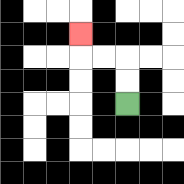{'start': '[5, 4]', 'end': '[3, 1]', 'path_directions': 'U,U,L,L,U', 'path_coordinates': '[[5, 4], [5, 3], [5, 2], [4, 2], [3, 2], [3, 1]]'}